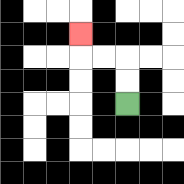{'start': '[5, 4]', 'end': '[3, 1]', 'path_directions': 'U,U,L,L,U', 'path_coordinates': '[[5, 4], [5, 3], [5, 2], [4, 2], [3, 2], [3, 1]]'}